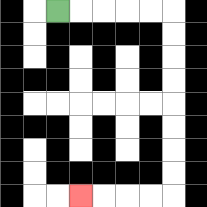{'start': '[2, 0]', 'end': '[3, 8]', 'path_directions': 'R,R,R,R,R,D,D,D,D,D,D,D,D,L,L,L,L', 'path_coordinates': '[[2, 0], [3, 0], [4, 0], [5, 0], [6, 0], [7, 0], [7, 1], [7, 2], [7, 3], [7, 4], [7, 5], [7, 6], [7, 7], [7, 8], [6, 8], [5, 8], [4, 8], [3, 8]]'}